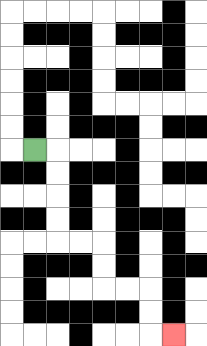{'start': '[1, 6]', 'end': '[7, 14]', 'path_directions': 'R,D,D,D,D,R,R,D,D,R,R,D,D,R', 'path_coordinates': '[[1, 6], [2, 6], [2, 7], [2, 8], [2, 9], [2, 10], [3, 10], [4, 10], [4, 11], [4, 12], [5, 12], [6, 12], [6, 13], [6, 14], [7, 14]]'}